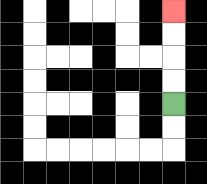{'start': '[7, 4]', 'end': '[7, 0]', 'path_directions': 'U,U,U,U', 'path_coordinates': '[[7, 4], [7, 3], [7, 2], [7, 1], [7, 0]]'}